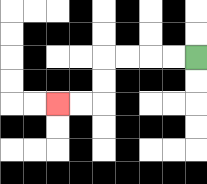{'start': '[8, 2]', 'end': '[2, 4]', 'path_directions': 'L,L,L,L,D,D,L,L', 'path_coordinates': '[[8, 2], [7, 2], [6, 2], [5, 2], [4, 2], [4, 3], [4, 4], [3, 4], [2, 4]]'}